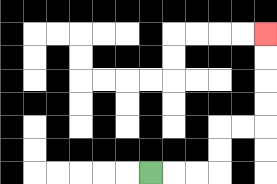{'start': '[6, 7]', 'end': '[11, 1]', 'path_directions': 'R,R,R,U,U,R,R,U,U,U,U', 'path_coordinates': '[[6, 7], [7, 7], [8, 7], [9, 7], [9, 6], [9, 5], [10, 5], [11, 5], [11, 4], [11, 3], [11, 2], [11, 1]]'}